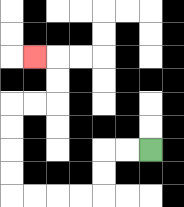{'start': '[6, 6]', 'end': '[1, 2]', 'path_directions': 'L,L,D,D,L,L,L,L,U,U,U,U,R,R,U,U,L', 'path_coordinates': '[[6, 6], [5, 6], [4, 6], [4, 7], [4, 8], [3, 8], [2, 8], [1, 8], [0, 8], [0, 7], [0, 6], [0, 5], [0, 4], [1, 4], [2, 4], [2, 3], [2, 2], [1, 2]]'}